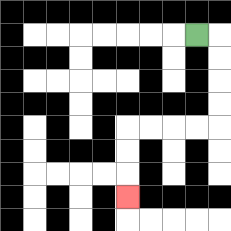{'start': '[8, 1]', 'end': '[5, 8]', 'path_directions': 'R,D,D,D,D,L,L,L,L,D,D,D', 'path_coordinates': '[[8, 1], [9, 1], [9, 2], [9, 3], [9, 4], [9, 5], [8, 5], [7, 5], [6, 5], [5, 5], [5, 6], [5, 7], [5, 8]]'}